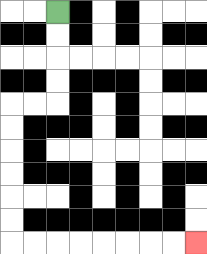{'start': '[2, 0]', 'end': '[8, 10]', 'path_directions': 'D,D,D,D,L,L,D,D,D,D,D,D,R,R,R,R,R,R,R,R', 'path_coordinates': '[[2, 0], [2, 1], [2, 2], [2, 3], [2, 4], [1, 4], [0, 4], [0, 5], [0, 6], [0, 7], [0, 8], [0, 9], [0, 10], [1, 10], [2, 10], [3, 10], [4, 10], [5, 10], [6, 10], [7, 10], [8, 10]]'}